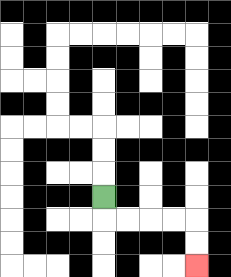{'start': '[4, 8]', 'end': '[8, 11]', 'path_directions': 'D,R,R,R,R,D,D', 'path_coordinates': '[[4, 8], [4, 9], [5, 9], [6, 9], [7, 9], [8, 9], [8, 10], [8, 11]]'}